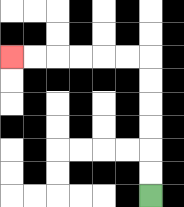{'start': '[6, 8]', 'end': '[0, 2]', 'path_directions': 'U,U,U,U,U,U,L,L,L,L,L,L', 'path_coordinates': '[[6, 8], [6, 7], [6, 6], [6, 5], [6, 4], [6, 3], [6, 2], [5, 2], [4, 2], [3, 2], [2, 2], [1, 2], [0, 2]]'}